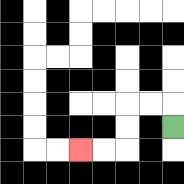{'start': '[7, 5]', 'end': '[3, 6]', 'path_directions': 'U,L,L,D,D,L,L', 'path_coordinates': '[[7, 5], [7, 4], [6, 4], [5, 4], [5, 5], [5, 6], [4, 6], [3, 6]]'}